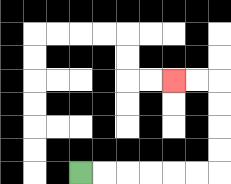{'start': '[3, 7]', 'end': '[7, 3]', 'path_directions': 'R,R,R,R,R,R,U,U,U,U,L,L', 'path_coordinates': '[[3, 7], [4, 7], [5, 7], [6, 7], [7, 7], [8, 7], [9, 7], [9, 6], [9, 5], [9, 4], [9, 3], [8, 3], [7, 3]]'}